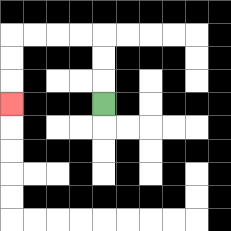{'start': '[4, 4]', 'end': '[0, 4]', 'path_directions': 'U,U,U,L,L,L,L,D,D,D', 'path_coordinates': '[[4, 4], [4, 3], [4, 2], [4, 1], [3, 1], [2, 1], [1, 1], [0, 1], [0, 2], [0, 3], [0, 4]]'}